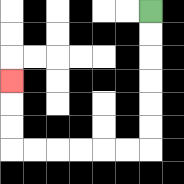{'start': '[6, 0]', 'end': '[0, 3]', 'path_directions': 'D,D,D,D,D,D,L,L,L,L,L,L,U,U,U', 'path_coordinates': '[[6, 0], [6, 1], [6, 2], [6, 3], [6, 4], [6, 5], [6, 6], [5, 6], [4, 6], [3, 6], [2, 6], [1, 6], [0, 6], [0, 5], [0, 4], [0, 3]]'}